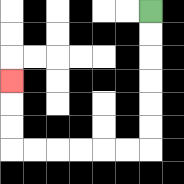{'start': '[6, 0]', 'end': '[0, 3]', 'path_directions': 'D,D,D,D,D,D,L,L,L,L,L,L,U,U,U', 'path_coordinates': '[[6, 0], [6, 1], [6, 2], [6, 3], [6, 4], [6, 5], [6, 6], [5, 6], [4, 6], [3, 6], [2, 6], [1, 6], [0, 6], [0, 5], [0, 4], [0, 3]]'}